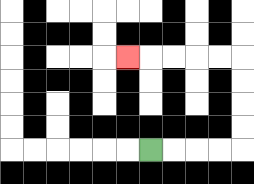{'start': '[6, 6]', 'end': '[5, 2]', 'path_directions': 'R,R,R,R,U,U,U,U,L,L,L,L,L', 'path_coordinates': '[[6, 6], [7, 6], [8, 6], [9, 6], [10, 6], [10, 5], [10, 4], [10, 3], [10, 2], [9, 2], [8, 2], [7, 2], [6, 2], [5, 2]]'}